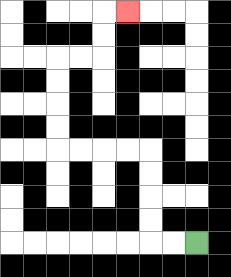{'start': '[8, 10]', 'end': '[5, 0]', 'path_directions': 'L,L,U,U,U,U,L,L,L,L,U,U,U,U,R,R,U,U,R', 'path_coordinates': '[[8, 10], [7, 10], [6, 10], [6, 9], [6, 8], [6, 7], [6, 6], [5, 6], [4, 6], [3, 6], [2, 6], [2, 5], [2, 4], [2, 3], [2, 2], [3, 2], [4, 2], [4, 1], [4, 0], [5, 0]]'}